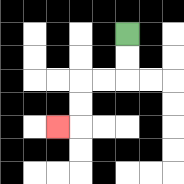{'start': '[5, 1]', 'end': '[2, 5]', 'path_directions': 'D,D,L,L,D,D,L', 'path_coordinates': '[[5, 1], [5, 2], [5, 3], [4, 3], [3, 3], [3, 4], [3, 5], [2, 5]]'}